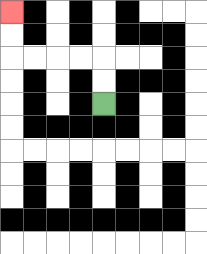{'start': '[4, 4]', 'end': '[0, 0]', 'path_directions': 'U,U,L,L,L,L,U,U', 'path_coordinates': '[[4, 4], [4, 3], [4, 2], [3, 2], [2, 2], [1, 2], [0, 2], [0, 1], [0, 0]]'}